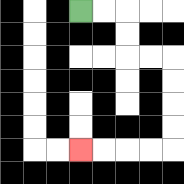{'start': '[3, 0]', 'end': '[3, 6]', 'path_directions': 'R,R,D,D,R,R,D,D,D,D,L,L,L,L', 'path_coordinates': '[[3, 0], [4, 0], [5, 0], [5, 1], [5, 2], [6, 2], [7, 2], [7, 3], [7, 4], [7, 5], [7, 6], [6, 6], [5, 6], [4, 6], [3, 6]]'}